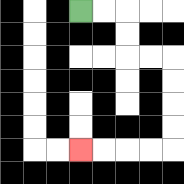{'start': '[3, 0]', 'end': '[3, 6]', 'path_directions': 'R,R,D,D,R,R,D,D,D,D,L,L,L,L', 'path_coordinates': '[[3, 0], [4, 0], [5, 0], [5, 1], [5, 2], [6, 2], [7, 2], [7, 3], [7, 4], [7, 5], [7, 6], [6, 6], [5, 6], [4, 6], [3, 6]]'}